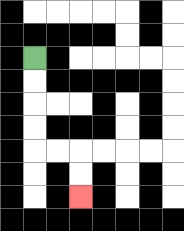{'start': '[1, 2]', 'end': '[3, 8]', 'path_directions': 'D,D,D,D,R,R,D,D', 'path_coordinates': '[[1, 2], [1, 3], [1, 4], [1, 5], [1, 6], [2, 6], [3, 6], [3, 7], [3, 8]]'}